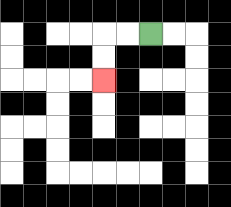{'start': '[6, 1]', 'end': '[4, 3]', 'path_directions': 'L,L,D,D', 'path_coordinates': '[[6, 1], [5, 1], [4, 1], [4, 2], [4, 3]]'}